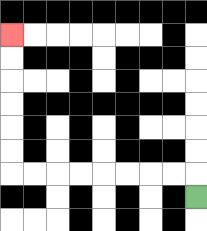{'start': '[8, 8]', 'end': '[0, 1]', 'path_directions': 'U,L,L,L,L,L,L,L,L,U,U,U,U,U,U', 'path_coordinates': '[[8, 8], [8, 7], [7, 7], [6, 7], [5, 7], [4, 7], [3, 7], [2, 7], [1, 7], [0, 7], [0, 6], [0, 5], [0, 4], [0, 3], [0, 2], [0, 1]]'}